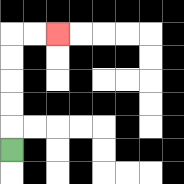{'start': '[0, 6]', 'end': '[2, 1]', 'path_directions': 'U,U,U,U,U,R,R', 'path_coordinates': '[[0, 6], [0, 5], [0, 4], [0, 3], [0, 2], [0, 1], [1, 1], [2, 1]]'}